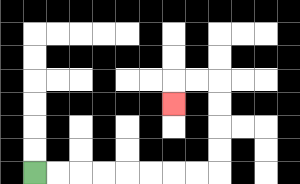{'start': '[1, 7]', 'end': '[7, 4]', 'path_directions': 'R,R,R,R,R,R,R,R,U,U,U,U,L,L,D', 'path_coordinates': '[[1, 7], [2, 7], [3, 7], [4, 7], [5, 7], [6, 7], [7, 7], [8, 7], [9, 7], [9, 6], [9, 5], [9, 4], [9, 3], [8, 3], [7, 3], [7, 4]]'}